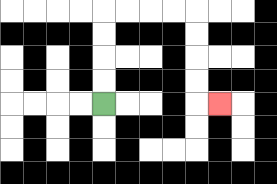{'start': '[4, 4]', 'end': '[9, 4]', 'path_directions': 'U,U,U,U,R,R,R,R,D,D,D,D,R', 'path_coordinates': '[[4, 4], [4, 3], [4, 2], [4, 1], [4, 0], [5, 0], [6, 0], [7, 0], [8, 0], [8, 1], [8, 2], [8, 3], [8, 4], [9, 4]]'}